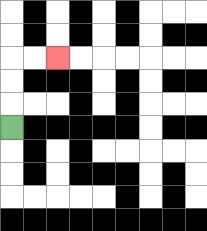{'start': '[0, 5]', 'end': '[2, 2]', 'path_directions': 'U,U,U,R,R', 'path_coordinates': '[[0, 5], [0, 4], [0, 3], [0, 2], [1, 2], [2, 2]]'}